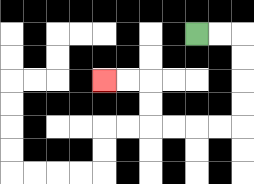{'start': '[8, 1]', 'end': '[4, 3]', 'path_directions': 'R,R,D,D,D,D,L,L,L,L,U,U,L,L', 'path_coordinates': '[[8, 1], [9, 1], [10, 1], [10, 2], [10, 3], [10, 4], [10, 5], [9, 5], [8, 5], [7, 5], [6, 5], [6, 4], [6, 3], [5, 3], [4, 3]]'}